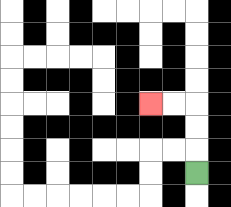{'start': '[8, 7]', 'end': '[6, 4]', 'path_directions': 'U,U,U,L,L', 'path_coordinates': '[[8, 7], [8, 6], [8, 5], [8, 4], [7, 4], [6, 4]]'}